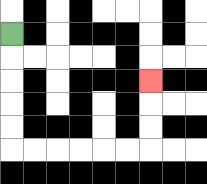{'start': '[0, 1]', 'end': '[6, 3]', 'path_directions': 'D,D,D,D,D,R,R,R,R,R,R,U,U,U', 'path_coordinates': '[[0, 1], [0, 2], [0, 3], [0, 4], [0, 5], [0, 6], [1, 6], [2, 6], [3, 6], [4, 6], [5, 6], [6, 6], [6, 5], [6, 4], [6, 3]]'}